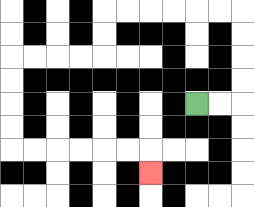{'start': '[8, 4]', 'end': '[6, 7]', 'path_directions': 'R,R,U,U,U,U,L,L,L,L,L,L,D,D,L,L,L,L,D,D,D,D,R,R,R,R,R,R,D', 'path_coordinates': '[[8, 4], [9, 4], [10, 4], [10, 3], [10, 2], [10, 1], [10, 0], [9, 0], [8, 0], [7, 0], [6, 0], [5, 0], [4, 0], [4, 1], [4, 2], [3, 2], [2, 2], [1, 2], [0, 2], [0, 3], [0, 4], [0, 5], [0, 6], [1, 6], [2, 6], [3, 6], [4, 6], [5, 6], [6, 6], [6, 7]]'}